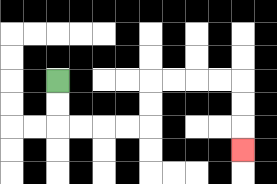{'start': '[2, 3]', 'end': '[10, 6]', 'path_directions': 'D,D,R,R,R,R,U,U,R,R,R,R,D,D,D', 'path_coordinates': '[[2, 3], [2, 4], [2, 5], [3, 5], [4, 5], [5, 5], [6, 5], [6, 4], [6, 3], [7, 3], [8, 3], [9, 3], [10, 3], [10, 4], [10, 5], [10, 6]]'}